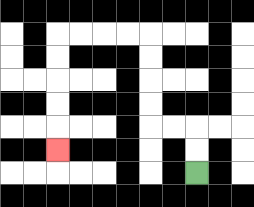{'start': '[8, 7]', 'end': '[2, 6]', 'path_directions': 'U,U,L,L,U,U,U,U,L,L,L,L,D,D,D,D,D', 'path_coordinates': '[[8, 7], [8, 6], [8, 5], [7, 5], [6, 5], [6, 4], [6, 3], [6, 2], [6, 1], [5, 1], [4, 1], [3, 1], [2, 1], [2, 2], [2, 3], [2, 4], [2, 5], [2, 6]]'}